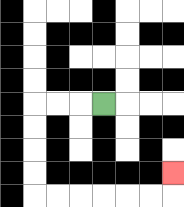{'start': '[4, 4]', 'end': '[7, 7]', 'path_directions': 'L,L,L,D,D,D,D,R,R,R,R,R,R,U', 'path_coordinates': '[[4, 4], [3, 4], [2, 4], [1, 4], [1, 5], [1, 6], [1, 7], [1, 8], [2, 8], [3, 8], [4, 8], [5, 8], [6, 8], [7, 8], [7, 7]]'}